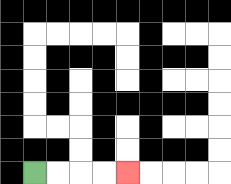{'start': '[1, 7]', 'end': '[5, 7]', 'path_directions': 'R,R,R,R', 'path_coordinates': '[[1, 7], [2, 7], [3, 7], [4, 7], [5, 7]]'}